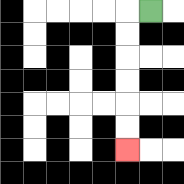{'start': '[6, 0]', 'end': '[5, 6]', 'path_directions': 'L,D,D,D,D,D,D', 'path_coordinates': '[[6, 0], [5, 0], [5, 1], [5, 2], [5, 3], [5, 4], [5, 5], [5, 6]]'}